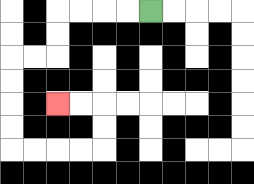{'start': '[6, 0]', 'end': '[2, 4]', 'path_directions': 'L,L,L,L,D,D,L,L,D,D,D,D,R,R,R,R,U,U,L,L', 'path_coordinates': '[[6, 0], [5, 0], [4, 0], [3, 0], [2, 0], [2, 1], [2, 2], [1, 2], [0, 2], [0, 3], [0, 4], [0, 5], [0, 6], [1, 6], [2, 6], [3, 6], [4, 6], [4, 5], [4, 4], [3, 4], [2, 4]]'}